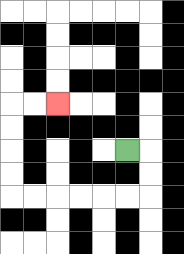{'start': '[5, 6]', 'end': '[2, 4]', 'path_directions': 'R,D,D,L,L,L,L,L,L,U,U,U,U,R,R', 'path_coordinates': '[[5, 6], [6, 6], [6, 7], [6, 8], [5, 8], [4, 8], [3, 8], [2, 8], [1, 8], [0, 8], [0, 7], [0, 6], [0, 5], [0, 4], [1, 4], [2, 4]]'}